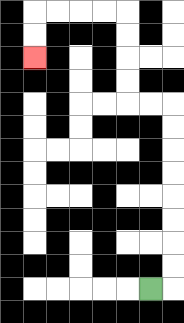{'start': '[6, 12]', 'end': '[1, 2]', 'path_directions': 'R,U,U,U,U,U,U,U,U,L,L,U,U,U,U,L,L,L,L,D,D', 'path_coordinates': '[[6, 12], [7, 12], [7, 11], [7, 10], [7, 9], [7, 8], [7, 7], [7, 6], [7, 5], [7, 4], [6, 4], [5, 4], [5, 3], [5, 2], [5, 1], [5, 0], [4, 0], [3, 0], [2, 0], [1, 0], [1, 1], [1, 2]]'}